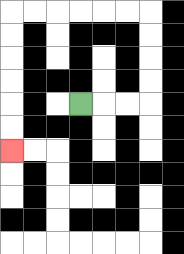{'start': '[3, 4]', 'end': '[0, 6]', 'path_directions': 'R,R,R,U,U,U,U,L,L,L,L,L,L,D,D,D,D,D,D', 'path_coordinates': '[[3, 4], [4, 4], [5, 4], [6, 4], [6, 3], [6, 2], [6, 1], [6, 0], [5, 0], [4, 0], [3, 0], [2, 0], [1, 0], [0, 0], [0, 1], [0, 2], [0, 3], [0, 4], [0, 5], [0, 6]]'}